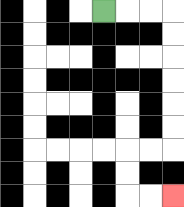{'start': '[4, 0]', 'end': '[7, 8]', 'path_directions': 'R,R,R,D,D,D,D,D,D,L,L,D,D,R,R', 'path_coordinates': '[[4, 0], [5, 0], [6, 0], [7, 0], [7, 1], [7, 2], [7, 3], [7, 4], [7, 5], [7, 6], [6, 6], [5, 6], [5, 7], [5, 8], [6, 8], [7, 8]]'}